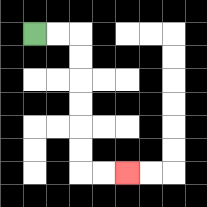{'start': '[1, 1]', 'end': '[5, 7]', 'path_directions': 'R,R,D,D,D,D,D,D,R,R', 'path_coordinates': '[[1, 1], [2, 1], [3, 1], [3, 2], [3, 3], [3, 4], [3, 5], [3, 6], [3, 7], [4, 7], [5, 7]]'}